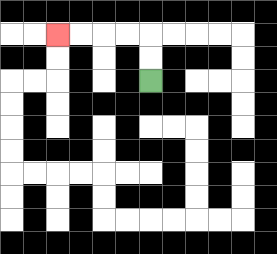{'start': '[6, 3]', 'end': '[2, 1]', 'path_directions': 'U,U,L,L,L,L', 'path_coordinates': '[[6, 3], [6, 2], [6, 1], [5, 1], [4, 1], [3, 1], [2, 1]]'}